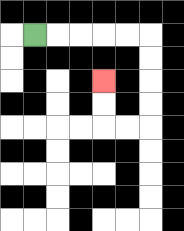{'start': '[1, 1]', 'end': '[4, 3]', 'path_directions': 'R,R,R,R,R,D,D,D,D,L,L,U,U', 'path_coordinates': '[[1, 1], [2, 1], [3, 1], [4, 1], [5, 1], [6, 1], [6, 2], [6, 3], [6, 4], [6, 5], [5, 5], [4, 5], [4, 4], [4, 3]]'}